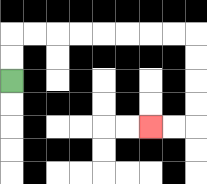{'start': '[0, 3]', 'end': '[6, 5]', 'path_directions': 'U,U,R,R,R,R,R,R,R,R,D,D,D,D,L,L', 'path_coordinates': '[[0, 3], [0, 2], [0, 1], [1, 1], [2, 1], [3, 1], [4, 1], [5, 1], [6, 1], [7, 1], [8, 1], [8, 2], [8, 3], [8, 4], [8, 5], [7, 5], [6, 5]]'}